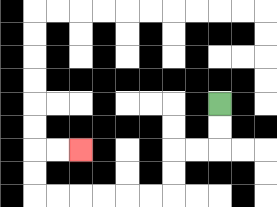{'start': '[9, 4]', 'end': '[3, 6]', 'path_directions': 'D,D,L,L,D,D,L,L,L,L,L,L,U,U,R,R', 'path_coordinates': '[[9, 4], [9, 5], [9, 6], [8, 6], [7, 6], [7, 7], [7, 8], [6, 8], [5, 8], [4, 8], [3, 8], [2, 8], [1, 8], [1, 7], [1, 6], [2, 6], [3, 6]]'}